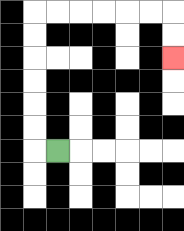{'start': '[2, 6]', 'end': '[7, 2]', 'path_directions': 'L,U,U,U,U,U,U,R,R,R,R,R,R,D,D', 'path_coordinates': '[[2, 6], [1, 6], [1, 5], [1, 4], [1, 3], [1, 2], [1, 1], [1, 0], [2, 0], [3, 0], [4, 0], [5, 0], [6, 0], [7, 0], [7, 1], [7, 2]]'}